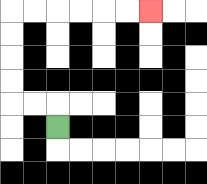{'start': '[2, 5]', 'end': '[6, 0]', 'path_directions': 'U,L,L,U,U,U,U,R,R,R,R,R,R', 'path_coordinates': '[[2, 5], [2, 4], [1, 4], [0, 4], [0, 3], [0, 2], [0, 1], [0, 0], [1, 0], [2, 0], [3, 0], [4, 0], [5, 0], [6, 0]]'}